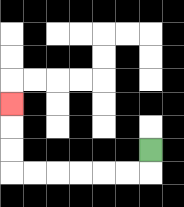{'start': '[6, 6]', 'end': '[0, 4]', 'path_directions': 'D,L,L,L,L,L,L,U,U,U', 'path_coordinates': '[[6, 6], [6, 7], [5, 7], [4, 7], [3, 7], [2, 7], [1, 7], [0, 7], [0, 6], [0, 5], [0, 4]]'}